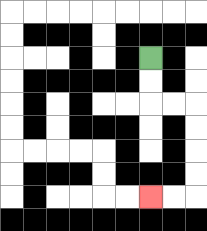{'start': '[6, 2]', 'end': '[6, 8]', 'path_directions': 'D,D,R,R,D,D,D,D,L,L', 'path_coordinates': '[[6, 2], [6, 3], [6, 4], [7, 4], [8, 4], [8, 5], [8, 6], [8, 7], [8, 8], [7, 8], [6, 8]]'}